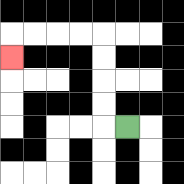{'start': '[5, 5]', 'end': '[0, 2]', 'path_directions': 'L,U,U,U,U,L,L,L,L,D', 'path_coordinates': '[[5, 5], [4, 5], [4, 4], [4, 3], [4, 2], [4, 1], [3, 1], [2, 1], [1, 1], [0, 1], [0, 2]]'}